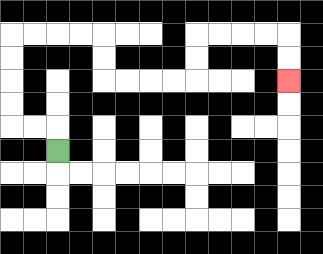{'start': '[2, 6]', 'end': '[12, 3]', 'path_directions': 'U,L,L,U,U,U,U,R,R,R,R,D,D,R,R,R,R,U,U,R,R,R,R,D,D', 'path_coordinates': '[[2, 6], [2, 5], [1, 5], [0, 5], [0, 4], [0, 3], [0, 2], [0, 1], [1, 1], [2, 1], [3, 1], [4, 1], [4, 2], [4, 3], [5, 3], [6, 3], [7, 3], [8, 3], [8, 2], [8, 1], [9, 1], [10, 1], [11, 1], [12, 1], [12, 2], [12, 3]]'}